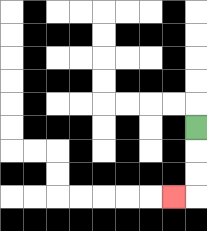{'start': '[8, 5]', 'end': '[7, 8]', 'path_directions': 'D,D,D,L', 'path_coordinates': '[[8, 5], [8, 6], [8, 7], [8, 8], [7, 8]]'}